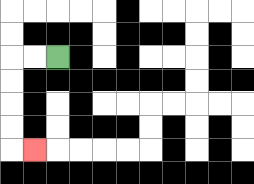{'start': '[2, 2]', 'end': '[1, 6]', 'path_directions': 'L,L,D,D,D,D,R', 'path_coordinates': '[[2, 2], [1, 2], [0, 2], [0, 3], [0, 4], [0, 5], [0, 6], [1, 6]]'}